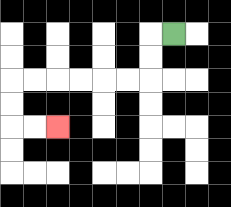{'start': '[7, 1]', 'end': '[2, 5]', 'path_directions': 'L,D,D,L,L,L,L,L,L,D,D,R,R', 'path_coordinates': '[[7, 1], [6, 1], [6, 2], [6, 3], [5, 3], [4, 3], [3, 3], [2, 3], [1, 3], [0, 3], [0, 4], [0, 5], [1, 5], [2, 5]]'}